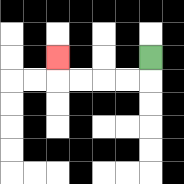{'start': '[6, 2]', 'end': '[2, 2]', 'path_directions': 'D,L,L,L,L,U', 'path_coordinates': '[[6, 2], [6, 3], [5, 3], [4, 3], [3, 3], [2, 3], [2, 2]]'}